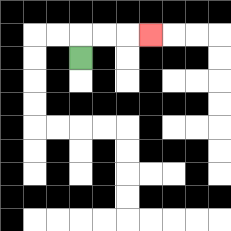{'start': '[3, 2]', 'end': '[6, 1]', 'path_directions': 'U,R,R,R', 'path_coordinates': '[[3, 2], [3, 1], [4, 1], [5, 1], [6, 1]]'}